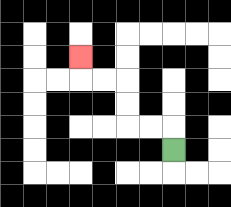{'start': '[7, 6]', 'end': '[3, 2]', 'path_directions': 'U,L,L,U,U,L,L,U', 'path_coordinates': '[[7, 6], [7, 5], [6, 5], [5, 5], [5, 4], [5, 3], [4, 3], [3, 3], [3, 2]]'}